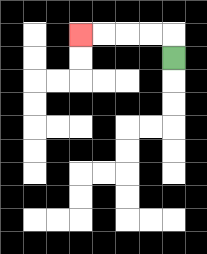{'start': '[7, 2]', 'end': '[3, 1]', 'path_directions': 'U,L,L,L,L', 'path_coordinates': '[[7, 2], [7, 1], [6, 1], [5, 1], [4, 1], [3, 1]]'}